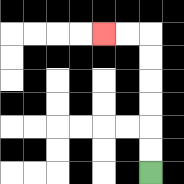{'start': '[6, 7]', 'end': '[4, 1]', 'path_directions': 'U,U,U,U,U,U,L,L', 'path_coordinates': '[[6, 7], [6, 6], [6, 5], [6, 4], [6, 3], [6, 2], [6, 1], [5, 1], [4, 1]]'}